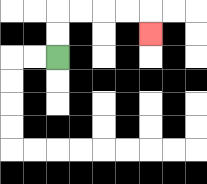{'start': '[2, 2]', 'end': '[6, 1]', 'path_directions': 'U,U,R,R,R,R,D', 'path_coordinates': '[[2, 2], [2, 1], [2, 0], [3, 0], [4, 0], [5, 0], [6, 0], [6, 1]]'}